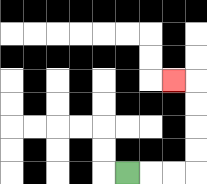{'start': '[5, 7]', 'end': '[7, 3]', 'path_directions': 'R,R,R,U,U,U,U,L', 'path_coordinates': '[[5, 7], [6, 7], [7, 7], [8, 7], [8, 6], [8, 5], [8, 4], [8, 3], [7, 3]]'}